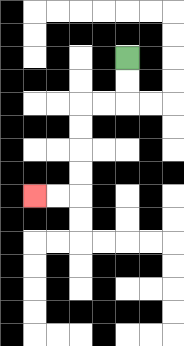{'start': '[5, 2]', 'end': '[1, 8]', 'path_directions': 'D,D,L,L,D,D,D,D,L,L', 'path_coordinates': '[[5, 2], [5, 3], [5, 4], [4, 4], [3, 4], [3, 5], [3, 6], [3, 7], [3, 8], [2, 8], [1, 8]]'}